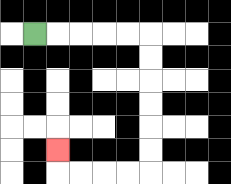{'start': '[1, 1]', 'end': '[2, 6]', 'path_directions': 'R,R,R,R,R,D,D,D,D,D,D,L,L,L,L,U', 'path_coordinates': '[[1, 1], [2, 1], [3, 1], [4, 1], [5, 1], [6, 1], [6, 2], [6, 3], [6, 4], [6, 5], [6, 6], [6, 7], [5, 7], [4, 7], [3, 7], [2, 7], [2, 6]]'}